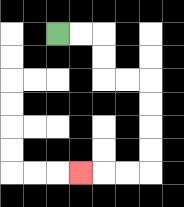{'start': '[2, 1]', 'end': '[3, 7]', 'path_directions': 'R,R,D,D,R,R,D,D,D,D,L,L,L', 'path_coordinates': '[[2, 1], [3, 1], [4, 1], [4, 2], [4, 3], [5, 3], [6, 3], [6, 4], [6, 5], [6, 6], [6, 7], [5, 7], [4, 7], [3, 7]]'}